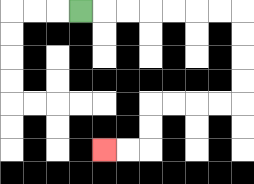{'start': '[3, 0]', 'end': '[4, 6]', 'path_directions': 'R,R,R,R,R,R,R,D,D,D,D,L,L,L,L,D,D,L,L', 'path_coordinates': '[[3, 0], [4, 0], [5, 0], [6, 0], [7, 0], [8, 0], [9, 0], [10, 0], [10, 1], [10, 2], [10, 3], [10, 4], [9, 4], [8, 4], [7, 4], [6, 4], [6, 5], [6, 6], [5, 6], [4, 6]]'}